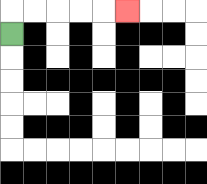{'start': '[0, 1]', 'end': '[5, 0]', 'path_directions': 'U,R,R,R,R,R', 'path_coordinates': '[[0, 1], [0, 0], [1, 0], [2, 0], [3, 0], [4, 0], [5, 0]]'}